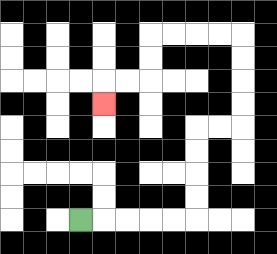{'start': '[3, 9]', 'end': '[4, 4]', 'path_directions': 'R,R,R,R,R,U,U,U,U,R,R,U,U,U,U,L,L,L,L,D,D,L,L,D', 'path_coordinates': '[[3, 9], [4, 9], [5, 9], [6, 9], [7, 9], [8, 9], [8, 8], [8, 7], [8, 6], [8, 5], [9, 5], [10, 5], [10, 4], [10, 3], [10, 2], [10, 1], [9, 1], [8, 1], [7, 1], [6, 1], [6, 2], [6, 3], [5, 3], [4, 3], [4, 4]]'}